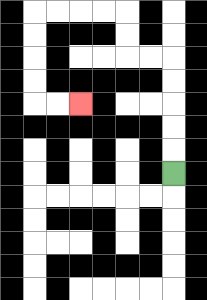{'start': '[7, 7]', 'end': '[3, 4]', 'path_directions': 'U,U,U,U,U,L,L,U,U,L,L,L,L,D,D,D,D,R,R', 'path_coordinates': '[[7, 7], [7, 6], [7, 5], [7, 4], [7, 3], [7, 2], [6, 2], [5, 2], [5, 1], [5, 0], [4, 0], [3, 0], [2, 0], [1, 0], [1, 1], [1, 2], [1, 3], [1, 4], [2, 4], [3, 4]]'}